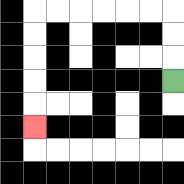{'start': '[7, 3]', 'end': '[1, 5]', 'path_directions': 'U,U,U,L,L,L,L,L,L,D,D,D,D,D', 'path_coordinates': '[[7, 3], [7, 2], [7, 1], [7, 0], [6, 0], [5, 0], [4, 0], [3, 0], [2, 0], [1, 0], [1, 1], [1, 2], [1, 3], [1, 4], [1, 5]]'}